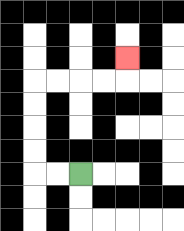{'start': '[3, 7]', 'end': '[5, 2]', 'path_directions': 'L,L,U,U,U,U,R,R,R,R,U', 'path_coordinates': '[[3, 7], [2, 7], [1, 7], [1, 6], [1, 5], [1, 4], [1, 3], [2, 3], [3, 3], [4, 3], [5, 3], [5, 2]]'}